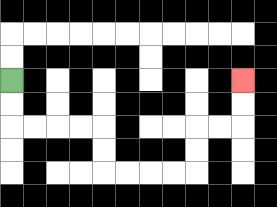{'start': '[0, 3]', 'end': '[10, 3]', 'path_directions': 'D,D,R,R,R,R,D,D,R,R,R,R,U,U,R,R,U,U', 'path_coordinates': '[[0, 3], [0, 4], [0, 5], [1, 5], [2, 5], [3, 5], [4, 5], [4, 6], [4, 7], [5, 7], [6, 7], [7, 7], [8, 7], [8, 6], [8, 5], [9, 5], [10, 5], [10, 4], [10, 3]]'}